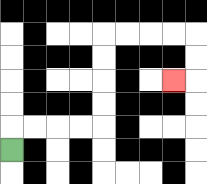{'start': '[0, 6]', 'end': '[7, 3]', 'path_directions': 'U,R,R,R,R,U,U,U,U,R,R,R,R,D,D,L', 'path_coordinates': '[[0, 6], [0, 5], [1, 5], [2, 5], [3, 5], [4, 5], [4, 4], [4, 3], [4, 2], [4, 1], [5, 1], [6, 1], [7, 1], [8, 1], [8, 2], [8, 3], [7, 3]]'}